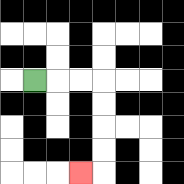{'start': '[1, 3]', 'end': '[3, 7]', 'path_directions': 'R,R,R,D,D,D,D,L', 'path_coordinates': '[[1, 3], [2, 3], [3, 3], [4, 3], [4, 4], [4, 5], [4, 6], [4, 7], [3, 7]]'}